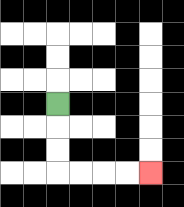{'start': '[2, 4]', 'end': '[6, 7]', 'path_directions': 'D,D,D,R,R,R,R', 'path_coordinates': '[[2, 4], [2, 5], [2, 6], [2, 7], [3, 7], [4, 7], [5, 7], [6, 7]]'}